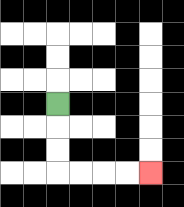{'start': '[2, 4]', 'end': '[6, 7]', 'path_directions': 'D,D,D,R,R,R,R', 'path_coordinates': '[[2, 4], [2, 5], [2, 6], [2, 7], [3, 7], [4, 7], [5, 7], [6, 7]]'}